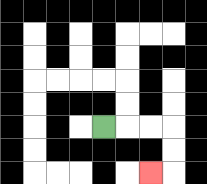{'start': '[4, 5]', 'end': '[6, 7]', 'path_directions': 'R,R,R,D,D,L', 'path_coordinates': '[[4, 5], [5, 5], [6, 5], [7, 5], [7, 6], [7, 7], [6, 7]]'}